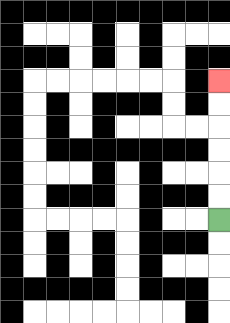{'start': '[9, 9]', 'end': '[9, 3]', 'path_directions': 'U,U,U,U,U,U', 'path_coordinates': '[[9, 9], [9, 8], [9, 7], [9, 6], [9, 5], [9, 4], [9, 3]]'}